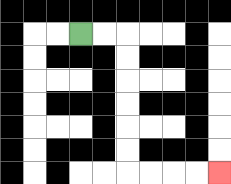{'start': '[3, 1]', 'end': '[9, 7]', 'path_directions': 'R,R,D,D,D,D,D,D,R,R,R,R', 'path_coordinates': '[[3, 1], [4, 1], [5, 1], [5, 2], [5, 3], [5, 4], [5, 5], [5, 6], [5, 7], [6, 7], [7, 7], [8, 7], [9, 7]]'}